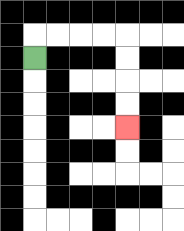{'start': '[1, 2]', 'end': '[5, 5]', 'path_directions': 'U,R,R,R,R,D,D,D,D', 'path_coordinates': '[[1, 2], [1, 1], [2, 1], [3, 1], [4, 1], [5, 1], [5, 2], [5, 3], [5, 4], [5, 5]]'}